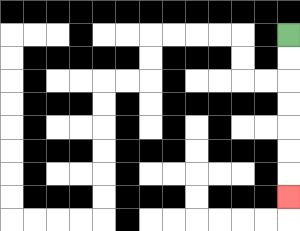{'start': '[12, 1]', 'end': '[12, 8]', 'path_directions': 'D,D,D,D,D,D,D', 'path_coordinates': '[[12, 1], [12, 2], [12, 3], [12, 4], [12, 5], [12, 6], [12, 7], [12, 8]]'}